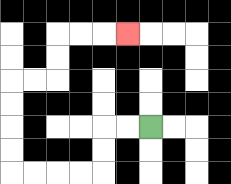{'start': '[6, 5]', 'end': '[5, 1]', 'path_directions': 'L,L,D,D,L,L,L,L,U,U,U,U,R,R,U,U,R,R,R', 'path_coordinates': '[[6, 5], [5, 5], [4, 5], [4, 6], [4, 7], [3, 7], [2, 7], [1, 7], [0, 7], [0, 6], [0, 5], [0, 4], [0, 3], [1, 3], [2, 3], [2, 2], [2, 1], [3, 1], [4, 1], [5, 1]]'}